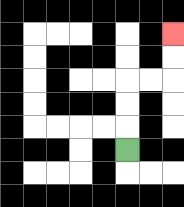{'start': '[5, 6]', 'end': '[7, 1]', 'path_directions': 'U,U,U,R,R,U,U', 'path_coordinates': '[[5, 6], [5, 5], [5, 4], [5, 3], [6, 3], [7, 3], [7, 2], [7, 1]]'}